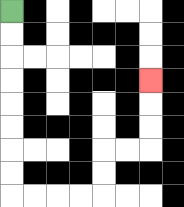{'start': '[0, 0]', 'end': '[6, 3]', 'path_directions': 'D,D,D,D,D,D,D,D,R,R,R,R,U,U,R,R,U,U,U', 'path_coordinates': '[[0, 0], [0, 1], [0, 2], [0, 3], [0, 4], [0, 5], [0, 6], [0, 7], [0, 8], [1, 8], [2, 8], [3, 8], [4, 8], [4, 7], [4, 6], [5, 6], [6, 6], [6, 5], [6, 4], [6, 3]]'}